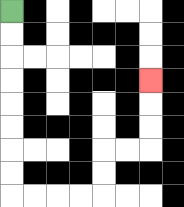{'start': '[0, 0]', 'end': '[6, 3]', 'path_directions': 'D,D,D,D,D,D,D,D,R,R,R,R,U,U,R,R,U,U,U', 'path_coordinates': '[[0, 0], [0, 1], [0, 2], [0, 3], [0, 4], [0, 5], [0, 6], [0, 7], [0, 8], [1, 8], [2, 8], [3, 8], [4, 8], [4, 7], [4, 6], [5, 6], [6, 6], [6, 5], [6, 4], [6, 3]]'}